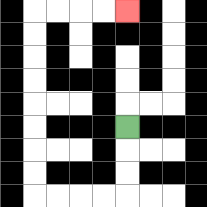{'start': '[5, 5]', 'end': '[5, 0]', 'path_directions': 'D,D,D,L,L,L,L,U,U,U,U,U,U,U,U,R,R,R,R', 'path_coordinates': '[[5, 5], [5, 6], [5, 7], [5, 8], [4, 8], [3, 8], [2, 8], [1, 8], [1, 7], [1, 6], [1, 5], [1, 4], [1, 3], [1, 2], [1, 1], [1, 0], [2, 0], [3, 0], [4, 0], [5, 0]]'}